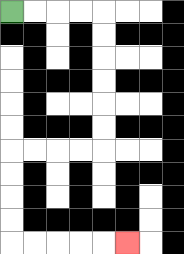{'start': '[0, 0]', 'end': '[5, 10]', 'path_directions': 'R,R,R,R,D,D,D,D,D,D,L,L,L,L,D,D,D,D,R,R,R,R,R', 'path_coordinates': '[[0, 0], [1, 0], [2, 0], [3, 0], [4, 0], [4, 1], [4, 2], [4, 3], [4, 4], [4, 5], [4, 6], [3, 6], [2, 6], [1, 6], [0, 6], [0, 7], [0, 8], [0, 9], [0, 10], [1, 10], [2, 10], [3, 10], [4, 10], [5, 10]]'}